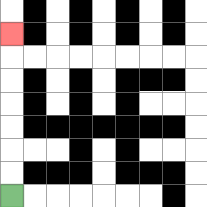{'start': '[0, 8]', 'end': '[0, 1]', 'path_directions': 'U,U,U,U,U,U,U', 'path_coordinates': '[[0, 8], [0, 7], [0, 6], [0, 5], [0, 4], [0, 3], [0, 2], [0, 1]]'}